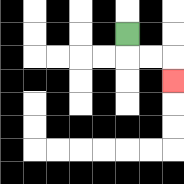{'start': '[5, 1]', 'end': '[7, 3]', 'path_directions': 'D,R,R,D', 'path_coordinates': '[[5, 1], [5, 2], [6, 2], [7, 2], [7, 3]]'}